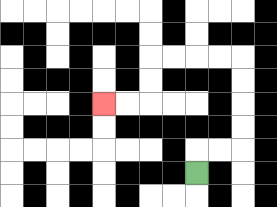{'start': '[8, 7]', 'end': '[4, 4]', 'path_directions': 'U,R,R,U,U,U,U,L,L,L,L,D,D,L,L', 'path_coordinates': '[[8, 7], [8, 6], [9, 6], [10, 6], [10, 5], [10, 4], [10, 3], [10, 2], [9, 2], [8, 2], [7, 2], [6, 2], [6, 3], [6, 4], [5, 4], [4, 4]]'}